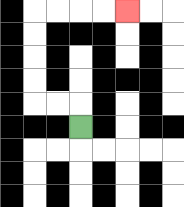{'start': '[3, 5]', 'end': '[5, 0]', 'path_directions': 'U,L,L,U,U,U,U,R,R,R,R', 'path_coordinates': '[[3, 5], [3, 4], [2, 4], [1, 4], [1, 3], [1, 2], [1, 1], [1, 0], [2, 0], [3, 0], [4, 0], [5, 0]]'}